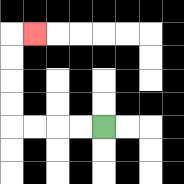{'start': '[4, 5]', 'end': '[1, 1]', 'path_directions': 'L,L,L,L,U,U,U,U,R', 'path_coordinates': '[[4, 5], [3, 5], [2, 5], [1, 5], [0, 5], [0, 4], [0, 3], [0, 2], [0, 1], [1, 1]]'}